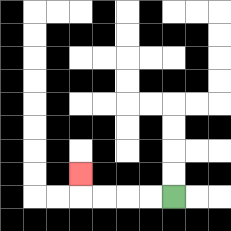{'start': '[7, 8]', 'end': '[3, 7]', 'path_directions': 'L,L,L,L,U', 'path_coordinates': '[[7, 8], [6, 8], [5, 8], [4, 8], [3, 8], [3, 7]]'}